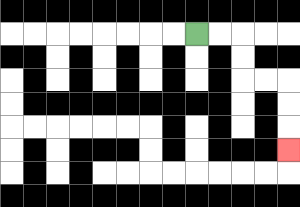{'start': '[8, 1]', 'end': '[12, 6]', 'path_directions': 'R,R,D,D,R,R,D,D,D', 'path_coordinates': '[[8, 1], [9, 1], [10, 1], [10, 2], [10, 3], [11, 3], [12, 3], [12, 4], [12, 5], [12, 6]]'}